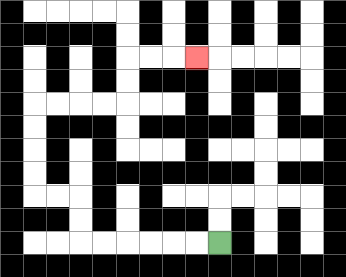{'start': '[9, 10]', 'end': '[8, 2]', 'path_directions': 'L,L,L,L,L,L,U,U,L,L,U,U,U,U,R,R,R,R,U,U,R,R,R', 'path_coordinates': '[[9, 10], [8, 10], [7, 10], [6, 10], [5, 10], [4, 10], [3, 10], [3, 9], [3, 8], [2, 8], [1, 8], [1, 7], [1, 6], [1, 5], [1, 4], [2, 4], [3, 4], [4, 4], [5, 4], [5, 3], [5, 2], [6, 2], [7, 2], [8, 2]]'}